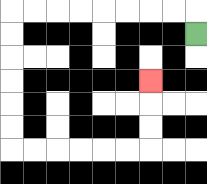{'start': '[8, 1]', 'end': '[6, 3]', 'path_directions': 'U,L,L,L,L,L,L,L,L,D,D,D,D,D,D,R,R,R,R,R,R,U,U,U', 'path_coordinates': '[[8, 1], [8, 0], [7, 0], [6, 0], [5, 0], [4, 0], [3, 0], [2, 0], [1, 0], [0, 0], [0, 1], [0, 2], [0, 3], [0, 4], [0, 5], [0, 6], [1, 6], [2, 6], [3, 6], [4, 6], [5, 6], [6, 6], [6, 5], [6, 4], [6, 3]]'}